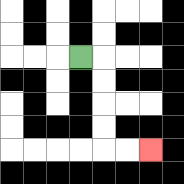{'start': '[3, 2]', 'end': '[6, 6]', 'path_directions': 'R,D,D,D,D,R,R', 'path_coordinates': '[[3, 2], [4, 2], [4, 3], [4, 4], [4, 5], [4, 6], [5, 6], [6, 6]]'}